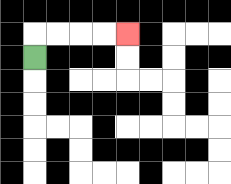{'start': '[1, 2]', 'end': '[5, 1]', 'path_directions': 'U,R,R,R,R', 'path_coordinates': '[[1, 2], [1, 1], [2, 1], [3, 1], [4, 1], [5, 1]]'}